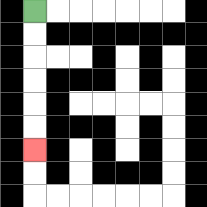{'start': '[1, 0]', 'end': '[1, 6]', 'path_directions': 'D,D,D,D,D,D', 'path_coordinates': '[[1, 0], [1, 1], [1, 2], [1, 3], [1, 4], [1, 5], [1, 6]]'}